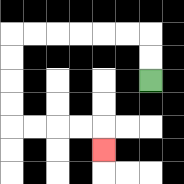{'start': '[6, 3]', 'end': '[4, 6]', 'path_directions': 'U,U,L,L,L,L,L,L,D,D,D,D,R,R,R,R,D', 'path_coordinates': '[[6, 3], [6, 2], [6, 1], [5, 1], [4, 1], [3, 1], [2, 1], [1, 1], [0, 1], [0, 2], [0, 3], [0, 4], [0, 5], [1, 5], [2, 5], [3, 5], [4, 5], [4, 6]]'}